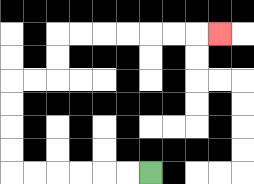{'start': '[6, 7]', 'end': '[9, 1]', 'path_directions': 'L,L,L,L,L,L,U,U,U,U,R,R,U,U,R,R,R,R,R,R,R', 'path_coordinates': '[[6, 7], [5, 7], [4, 7], [3, 7], [2, 7], [1, 7], [0, 7], [0, 6], [0, 5], [0, 4], [0, 3], [1, 3], [2, 3], [2, 2], [2, 1], [3, 1], [4, 1], [5, 1], [6, 1], [7, 1], [8, 1], [9, 1]]'}